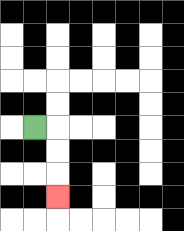{'start': '[1, 5]', 'end': '[2, 8]', 'path_directions': 'R,D,D,D', 'path_coordinates': '[[1, 5], [2, 5], [2, 6], [2, 7], [2, 8]]'}